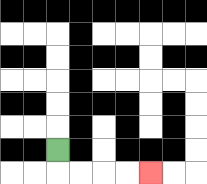{'start': '[2, 6]', 'end': '[6, 7]', 'path_directions': 'D,R,R,R,R', 'path_coordinates': '[[2, 6], [2, 7], [3, 7], [4, 7], [5, 7], [6, 7]]'}